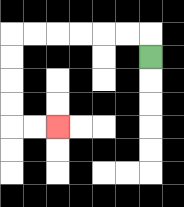{'start': '[6, 2]', 'end': '[2, 5]', 'path_directions': 'U,L,L,L,L,L,L,D,D,D,D,R,R', 'path_coordinates': '[[6, 2], [6, 1], [5, 1], [4, 1], [3, 1], [2, 1], [1, 1], [0, 1], [0, 2], [0, 3], [0, 4], [0, 5], [1, 5], [2, 5]]'}